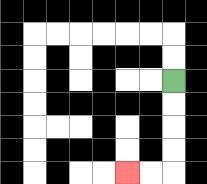{'start': '[7, 3]', 'end': '[5, 7]', 'path_directions': 'D,D,D,D,L,L', 'path_coordinates': '[[7, 3], [7, 4], [7, 5], [7, 6], [7, 7], [6, 7], [5, 7]]'}